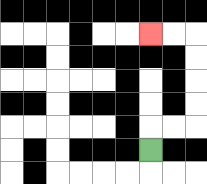{'start': '[6, 6]', 'end': '[6, 1]', 'path_directions': 'U,R,R,U,U,U,U,L,L', 'path_coordinates': '[[6, 6], [6, 5], [7, 5], [8, 5], [8, 4], [8, 3], [8, 2], [8, 1], [7, 1], [6, 1]]'}